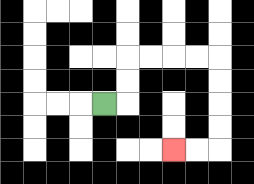{'start': '[4, 4]', 'end': '[7, 6]', 'path_directions': 'R,U,U,R,R,R,R,D,D,D,D,L,L', 'path_coordinates': '[[4, 4], [5, 4], [5, 3], [5, 2], [6, 2], [7, 2], [8, 2], [9, 2], [9, 3], [9, 4], [9, 5], [9, 6], [8, 6], [7, 6]]'}